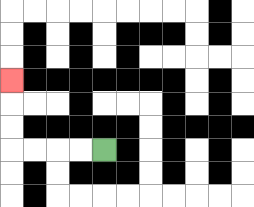{'start': '[4, 6]', 'end': '[0, 3]', 'path_directions': 'L,L,L,L,U,U,U', 'path_coordinates': '[[4, 6], [3, 6], [2, 6], [1, 6], [0, 6], [0, 5], [0, 4], [0, 3]]'}